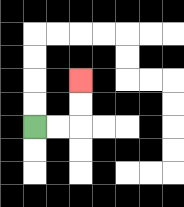{'start': '[1, 5]', 'end': '[3, 3]', 'path_directions': 'R,R,U,U', 'path_coordinates': '[[1, 5], [2, 5], [3, 5], [3, 4], [3, 3]]'}